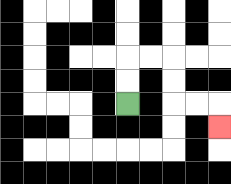{'start': '[5, 4]', 'end': '[9, 5]', 'path_directions': 'U,U,R,R,D,D,R,R,D', 'path_coordinates': '[[5, 4], [5, 3], [5, 2], [6, 2], [7, 2], [7, 3], [7, 4], [8, 4], [9, 4], [9, 5]]'}